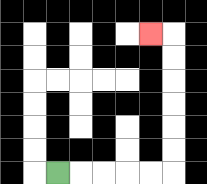{'start': '[2, 7]', 'end': '[6, 1]', 'path_directions': 'R,R,R,R,R,U,U,U,U,U,U,L', 'path_coordinates': '[[2, 7], [3, 7], [4, 7], [5, 7], [6, 7], [7, 7], [7, 6], [7, 5], [7, 4], [7, 3], [7, 2], [7, 1], [6, 1]]'}